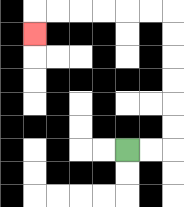{'start': '[5, 6]', 'end': '[1, 1]', 'path_directions': 'R,R,U,U,U,U,U,U,L,L,L,L,L,L,D', 'path_coordinates': '[[5, 6], [6, 6], [7, 6], [7, 5], [7, 4], [7, 3], [7, 2], [7, 1], [7, 0], [6, 0], [5, 0], [4, 0], [3, 0], [2, 0], [1, 0], [1, 1]]'}